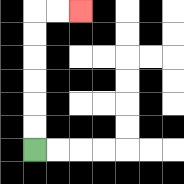{'start': '[1, 6]', 'end': '[3, 0]', 'path_directions': 'U,U,U,U,U,U,R,R', 'path_coordinates': '[[1, 6], [1, 5], [1, 4], [1, 3], [1, 2], [1, 1], [1, 0], [2, 0], [3, 0]]'}